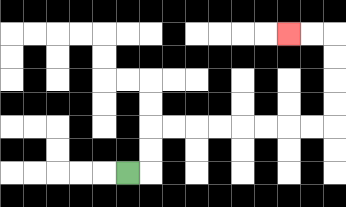{'start': '[5, 7]', 'end': '[12, 1]', 'path_directions': 'R,U,U,R,R,R,R,R,R,R,R,U,U,U,U,L,L', 'path_coordinates': '[[5, 7], [6, 7], [6, 6], [6, 5], [7, 5], [8, 5], [9, 5], [10, 5], [11, 5], [12, 5], [13, 5], [14, 5], [14, 4], [14, 3], [14, 2], [14, 1], [13, 1], [12, 1]]'}